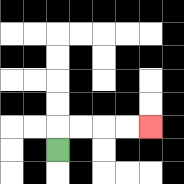{'start': '[2, 6]', 'end': '[6, 5]', 'path_directions': 'U,R,R,R,R', 'path_coordinates': '[[2, 6], [2, 5], [3, 5], [4, 5], [5, 5], [6, 5]]'}